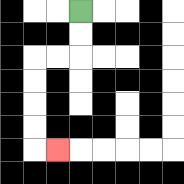{'start': '[3, 0]', 'end': '[2, 6]', 'path_directions': 'D,D,L,L,D,D,D,D,R', 'path_coordinates': '[[3, 0], [3, 1], [3, 2], [2, 2], [1, 2], [1, 3], [1, 4], [1, 5], [1, 6], [2, 6]]'}